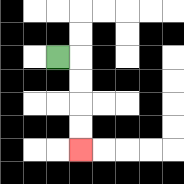{'start': '[2, 2]', 'end': '[3, 6]', 'path_directions': 'R,D,D,D,D', 'path_coordinates': '[[2, 2], [3, 2], [3, 3], [3, 4], [3, 5], [3, 6]]'}